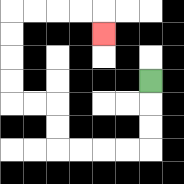{'start': '[6, 3]', 'end': '[4, 1]', 'path_directions': 'D,D,D,L,L,L,L,U,U,L,L,U,U,U,U,R,R,R,R,D', 'path_coordinates': '[[6, 3], [6, 4], [6, 5], [6, 6], [5, 6], [4, 6], [3, 6], [2, 6], [2, 5], [2, 4], [1, 4], [0, 4], [0, 3], [0, 2], [0, 1], [0, 0], [1, 0], [2, 0], [3, 0], [4, 0], [4, 1]]'}